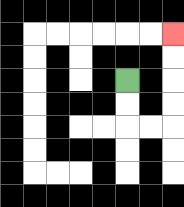{'start': '[5, 3]', 'end': '[7, 1]', 'path_directions': 'D,D,R,R,U,U,U,U', 'path_coordinates': '[[5, 3], [5, 4], [5, 5], [6, 5], [7, 5], [7, 4], [7, 3], [7, 2], [7, 1]]'}